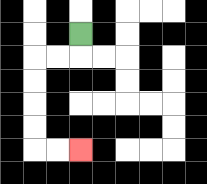{'start': '[3, 1]', 'end': '[3, 6]', 'path_directions': 'D,L,L,D,D,D,D,R,R', 'path_coordinates': '[[3, 1], [3, 2], [2, 2], [1, 2], [1, 3], [1, 4], [1, 5], [1, 6], [2, 6], [3, 6]]'}